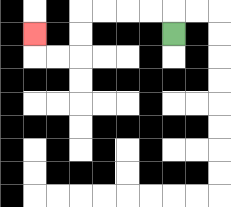{'start': '[7, 1]', 'end': '[1, 1]', 'path_directions': 'U,L,L,L,L,D,D,L,L,U', 'path_coordinates': '[[7, 1], [7, 0], [6, 0], [5, 0], [4, 0], [3, 0], [3, 1], [3, 2], [2, 2], [1, 2], [1, 1]]'}